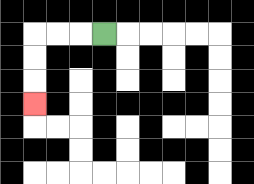{'start': '[4, 1]', 'end': '[1, 4]', 'path_directions': 'L,L,L,D,D,D', 'path_coordinates': '[[4, 1], [3, 1], [2, 1], [1, 1], [1, 2], [1, 3], [1, 4]]'}